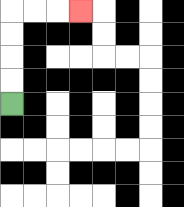{'start': '[0, 4]', 'end': '[3, 0]', 'path_directions': 'U,U,U,U,R,R,R', 'path_coordinates': '[[0, 4], [0, 3], [0, 2], [0, 1], [0, 0], [1, 0], [2, 0], [3, 0]]'}